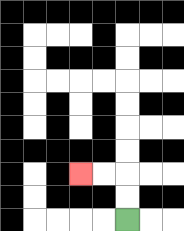{'start': '[5, 9]', 'end': '[3, 7]', 'path_directions': 'U,U,L,L', 'path_coordinates': '[[5, 9], [5, 8], [5, 7], [4, 7], [3, 7]]'}